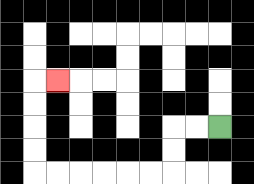{'start': '[9, 5]', 'end': '[2, 3]', 'path_directions': 'L,L,D,D,L,L,L,L,L,L,U,U,U,U,R', 'path_coordinates': '[[9, 5], [8, 5], [7, 5], [7, 6], [7, 7], [6, 7], [5, 7], [4, 7], [3, 7], [2, 7], [1, 7], [1, 6], [1, 5], [1, 4], [1, 3], [2, 3]]'}